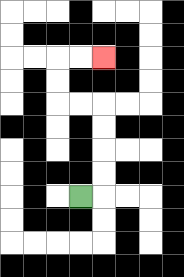{'start': '[3, 8]', 'end': '[4, 2]', 'path_directions': 'R,U,U,U,U,L,L,U,U,R,R', 'path_coordinates': '[[3, 8], [4, 8], [4, 7], [4, 6], [4, 5], [4, 4], [3, 4], [2, 4], [2, 3], [2, 2], [3, 2], [4, 2]]'}